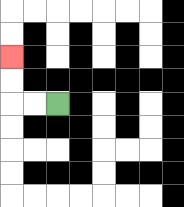{'start': '[2, 4]', 'end': '[0, 2]', 'path_directions': 'L,L,U,U', 'path_coordinates': '[[2, 4], [1, 4], [0, 4], [0, 3], [0, 2]]'}